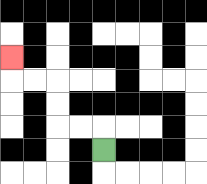{'start': '[4, 6]', 'end': '[0, 2]', 'path_directions': 'U,L,L,U,U,L,L,U', 'path_coordinates': '[[4, 6], [4, 5], [3, 5], [2, 5], [2, 4], [2, 3], [1, 3], [0, 3], [0, 2]]'}